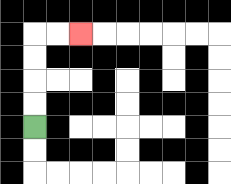{'start': '[1, 5]', 'end': '[3, 1]', 'path_directions': 'U,U,U,U,R,R', 'path_coordinates': '[[1, 5], [1, 4], [1, 3], [1, 2], [1, 1], [2, 1], [3, 1]]'}